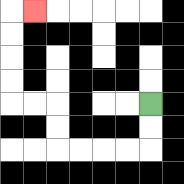{'start': '[6, 4]', 'end': '[1, 0]', 'path_directions': 'D,D,L,L,L,L,U,U,L,L,U,U,U,U,R', 'path_coordinates': '[[6, 4], [6, 5], [6, 6], [5, 6], [4, 6], [3, 6], [2, 6], [2, 5], [2, 4], [1, 4], [0, 4], [0, 3], [0, 2], [0, 1], [0, 0], [1, 0]]'}